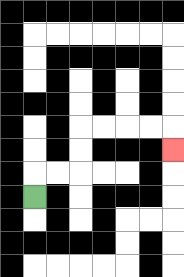{'start': '[1, 8]', 'end': '[7, 6]', 'path_directions': 'U,R,R,U,U,R,R,R,R,D', 'path_coordinates': '[[1, 8], [1, 7], [2, 7], [3, 7], [3, 6], [3, 5], [4, 5], [5, 5], [6, 5], [7, 5], [7, 6]]'}